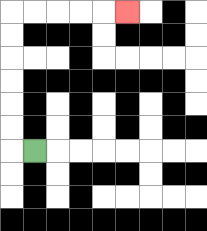{'start': '[1, 6]', 'end': '[5, 0]', 'path_directions': 'L,U,U,U,U,U,U,R,R,R,R,R', 'path_coordinates': '[[1, 6], [0, 6], [0, 5], [0, 4], [0, 3], [0, 2], [0, 1], [0, 0], [1, 0], [2, 0], [3, 0], [4, 0], [5, 0]]'}